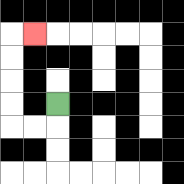{'start': '[2, 4]', 'end': '[1, 1]', 'path_directions': 'D,L,L,U,U,U,U,R', 'path_coordinates': '[[2, 4], [2, 5], [1, 5], [0, 5], [0, 4], [0, 3], [0, 2], [0, 1], [1, 1]]'}